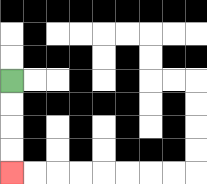{'start': '[0, 3]', 'end': '[0, 7]', 'path_directions': 'D,D,D,D', 'path_coordinates': '[[0, 3], [0, 4], [0, 5], [0, 6], [0, 7]]'}